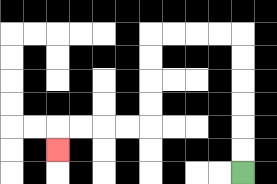{'start': '[10, 7]', 'end': '[2, 6]', 'path_directions': 'U,U,U,U,U,U,L,L,L,L,D,D,D,D,L,L,L,L,D', 'path_coordinates': '[[10, 7], [10, 6], [10, 5], [10, 4], [10, 3], [10, 2], [10, 1], [9, 1], [8, 1], [7, 1], [6, 1], [6, 2], [6, 3], [6, 4], [6, 5], [5, 5], [4, 5], [3, 5], [2, 5], [2, 6]]'}